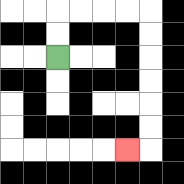{'start': '[2, 2]', 'end': '[5, 6]', 'path_directions': 'U,U,R,R,R,R,D,D,D,D,D,D,L', 'path_coordinates': '[[2, 2], [2, 1], [2, 0], [3, 0], [4, 0], [5, 0], [6, 0], [6, 1], [6, 2], [6, 3], [6, 4], [6, 5], [6, 6], [5, 6]]'}